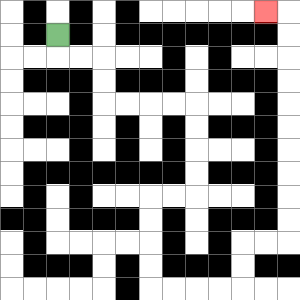{'start': '[2, 1]', 'end': '[11, 0]', 'path_directions': 'D,R,R,D,D,R,R,R,R,D,D,D,D,L,L,D,D,D,D,R,R,R,R,U,U,R,R,U,U,U,U,U,U,U,U,U,U,L', 'path_coordinates': '[[2, 1], [2, 2], [3, 2], [4, 2], [4, 3], [4, 4], [5, 4], [6, 4], [7, 4], [8, 4], [8, 5], [8, 6], [8, 7], [8, 8], [7, 8], [6, 8], [6, 9], [6, 10], [6, 11], [6, 12], [7, 12], [8, 12], [9, 12], [10, 12], [10, 11], [10, 10], [11, 10], [12, 10], [12, 9], [12, 8], [12, 7], [12, 6], [12, 5], [12, 4], [12, 3], [12, 2], [12, 1], [12, 0], [11, 0]]'}